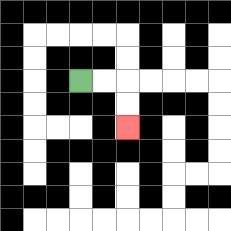{'start': '[3, 3]', 'end': '[5, 5]', 'path_directions': 'R,R,D,D', 'path_coordinates': '[[3, 3], [4, 3], [5, 3], [5, 4], [5, 5]]'}